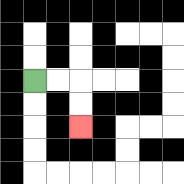{'start': '[1, 3]', 'end': '[3, 5]', 'path_directions': 'R,R,D,D', 'path_coordinates': '[[1, 3], [2, 3], [3, 3], [3, 4], [3, 5]]'}